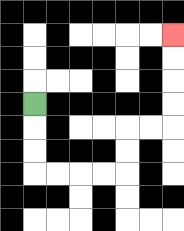{'start': '[1, 4]', 'end': '[7, 1]', 'path_directions': 'D,D,D,R,R,R,R,U,U,R,R,U,U,U,U', 'path_coordinates': '[[1, 4], [1, 5], [1, 6], [1, 7], [2, 7], [3, 7], [4, 7], [5, 7], [5, 6], [5, 5], [6, 5], [7, 5], [7, 4], [7, 3], [7, 2], [7, 1]]'}